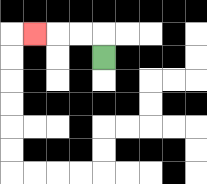{'start': '[4, 2]', 'end': '[1, 1]', 'path_directions': 'U,L,L,L', 'path_coordinates': '[[4, 2], [4, 1], [3, 1], [2, 1], [1, 1]]'}